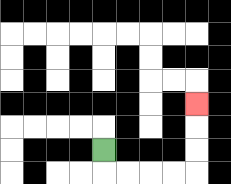{'start': '[4, 6]', 'end': '[8, 4]', 'path_directions': 'D,R,R,R,R,U,U,U', 'path_coordinates': '[[4, 6], [4, 7], [5, 7], [6, 7], [7, 7], [8, 7], [8, 6], [8, 5], [8, 4]]'}